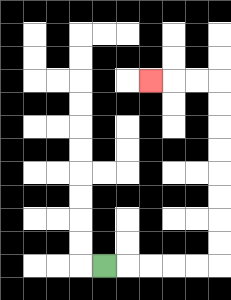{'start': '[4, 11]', 'end': '[6, 3]', 'path_directions': 'R,R,R,R,R,U,U,U,U,U,U,U,U,L,L,L', 'path_coordinates': '[[4, 11], [5, 11], [6, 11], [7, 11], [8, 11], [9, 11], [9, 10], [9, 9], [9, 8], [9, 7], [9, 6], [9, 5], [9, 4], [9, 3], [8, 3], [7, 3], [6, 3]]'}